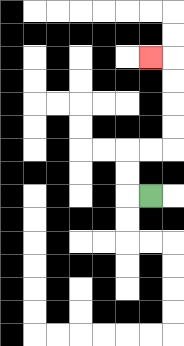{'start': '[6, 8]', 'end': '[6, 2]', 'path_directions': 'L,U,U,R,R,U,U,U,U,L', 'path_coordinates': '[[6, 8], [5, 8], [5, 7], [5, 6], [6, 6], [7, 6], [7, 5], [7, 4], [7, 3], [7, 2], [6, 2]]'}